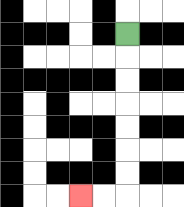{'start': '[5, 1]', 'end': '[3, 8]', 'path_directions': 'D,D,D,D,D,D,D,L,L', 'path_coordinates': '[[5, 1], [5, 2], [5, 3], [5, 4], [5, 5], [5, 6], [5, 7], [5, 8], [4, 8], [3, 8]]'}